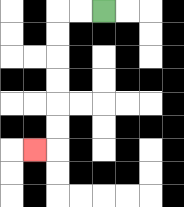{'start': '[4, 0]', 'end': '[1, 6]', 'path_directions': 'L,L,D,D,D,D,D,D,L', 'path_coordinates': '[[4, 0], [3, 0], [2, 0], [2, 1], [2, 2], [2, 3], [2, 4], [2, 5], [2, 6], [1, 6]]'}